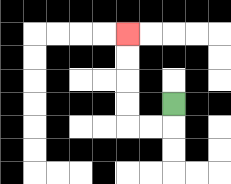{'start': '[7, 4]', 'end': '[5, 1]', 'path_directions': 'D,L,L,U,U,U,U', 'path_coordinates': '[[7, 4], [7, 5], [6, 5], [5, 5], [5, 4], [5, 3], [5, 2], [5, 1]]'}